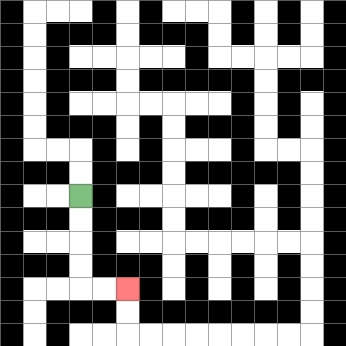{'start': '[3, 8]', 'end': '[5, 12]', 'path_directions': 'D,D,D,D,R,R', 'path_coordinates': '[[3, 8], [3, 9], [3, 10], [3, 11], [3, 12], [4, 12], [5, 12]]'}